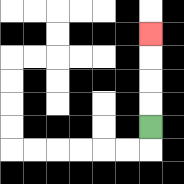{'start': '[6, 5]', 'end': '[6, 1]', 'path_directions': 'U,U,U,U', 'path_coordinates': '[[6, 5], [6, 4], [6, 3], [6, 2], [6, 1]]'}